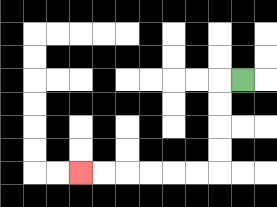{'start': '[10, 3]', 'end': '[3, 7]', 'path_directions': 'L,D,D,D,D,L,L,L,L,L,L', 'path_coordinates': '[[10, 3], [9, 3], [9, 4], [9, 5], [9, 6], [9, 7], [8, 7], [7, 7], [6, 7], [5, 7], [4, 7], [3, 7]]'}